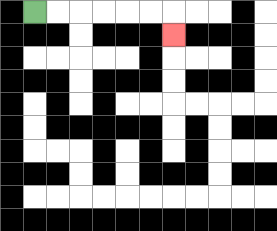{'start': '[1, 0]', 'end': '[7, 1]', 'path_directions': 'R,R,R,R,R,R,D', 'path_coordinates': '[[1, 0], [2, 0], [3, 0], [4, 0], [5, 0], [6, 0], [7, 0], [7, 1]]'}